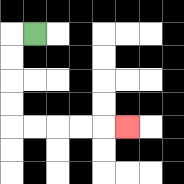{'start': '[1, 1]', 'end': '[5, 5]', 'path_directions': 'L,D,D,D,D,R,R,R,R,R', 'path_coordinates': '[[1, 1], [0, 1], [0, 2], [0, 3], [0, 4], [0, 5], [1, 5], [2, 5], [3, 5], [4, 5], [5, 5]]'}